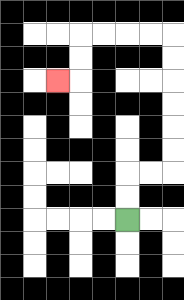{'start': '[5, 9]', 'end': '[2, 3]', 'path_directions': 'U,U,R,R,U,U,U,U,U,U,L,L,L,L,D,D,L', 'path_coordinates': '[[5, 9], [5, 8], [5, 7], [6, 7], [7, 7], [7, 6], [7, 5], [7, 4], [7, 3], [7, 2], [7, 1], [6, 1], [5, 1], [4, 1], [3, 1], [3, 2], [3, 3], [2, 3]]'}